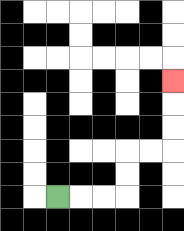{'start': '[2, 8]', 'end': '[7, 3]', 'path_directions': 'R,R,R,U,U,R,R,U,U,U', 'path_coordinates': '[[2, 8], [3, 8], [4, 8], [5, 8], [5, 7], [5, 6], [6, 6], [7, 6], [7, 5], [7, 4], [7, 3]]'}